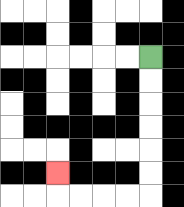{'start': '[6, 2]', 'end': '[2, 7]', 'path_directions': 'D,D,D,D,D,D,L,L,L,L,U', 'path_coordinates': '[[6, 2], [6, 3], [6, 4], [6, 5], [6, 6], [6, 7], [6, 8], [5, 8], [4, 8], [3, 8], [2, 8], [2, 7]]'}